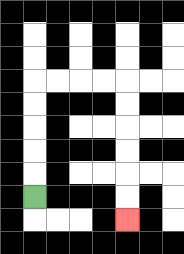{'start': '[1, 8]', 'end': '[5, 9]', 'path_directions': 'U,U,U,U,U,R,R,R,R,D,D,D,D,D,D', 'path_coordinates': '[[1, 8], [1, 7], [1, 6], [1, 5], [1, 4], [1, 3], [2, 3], [3, 3], [4, 3], [5, 3], [5, 4], [5, 5], [5, 6], [5, 7], [5, 8], [5, 9]]'}